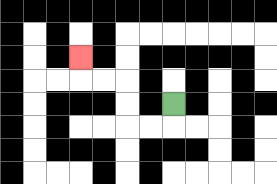{'start': '[7, 4]', 'end': '[3, 2]', 'path_directions': 'D,L,L,U,U,L,L,U', 'path_coordinates': '[[7, 4], [7, 5], [6, 5], [5, 5], [5, 4], [5, 3], [4, 3], [3, 3], [3, 2]]'}